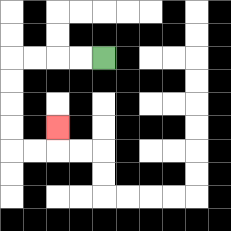{'start': '[4, 2]', 'end': '[2, 5]', 'path_directions': 'L,L,L,L,D,D,D,D,R,R,U', 'path_coordinates': '[[4, 2], [3, 2], [2, 2], [1, 2], [0, 2], [0, 3], [0, 4], [0, 5], [0, 6], [1, 6], [2, 6], [2, 5]]'}